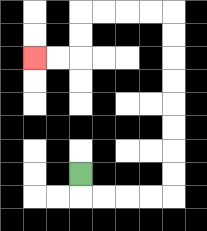{'start': '[3, 7]', 'end': '[1, 2]', 'path_directions': 'D,R,R,R,R,U,U,U,U,U,U,U,U,L,L,L,L,D,D,L,L', 'path_coordinates': '[[3, 7], [3, 8], [4, 8], [5, 8], [6, 8], [7, 8], [7, 7], [7, 6], [7, 5], [7, 4], [7, 3], [7, 2], [7, 1], [7, 0], [6, 0], [5, 0], [4, 0], [3, 0], [3, 1], [3, 2], [2, 2], [1, 2]]'}